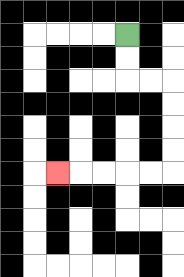{'start': '[5, 1]', 'end': '[2, 7]', 'path_directions': 'D,D,R,R,D,D,D,D,L,L,L,L,L', 'path_coordinates': '[[5, 1], [5, 2], [5, 3], [6, 3], [7, 3], [7, 4], [7, 5], [7, 6], [7, 7], [6, 7], [5, 7], [4, 7], [3, 7], [2, 7]]'}